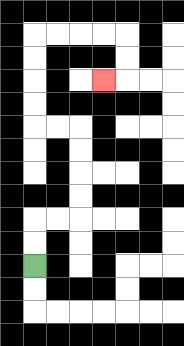{'start': '[1, 11]', 'end': '[4, 3]', 'path_directions': 'U,U,R,R,U,U,U,U,L,L,U,U,U,U,R,R,R,R,D,D,L', 'path_coordinates': '[[1, 11], [1, 10], [1, 9], [2, 9], [3, 9], [3, 8], [3, 7], [3, 6], [3, 5], [2, 5], [1, 5], [1, 4], [1, 3], [1, 2], [1, 1], [2, 1], [3, 1], [4, 1], [5, 1], [5, 2], [5, 3], [4, 3]]'}